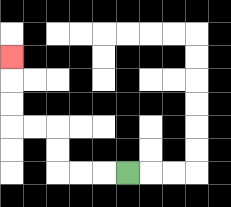{'start': '[5, 7]', 'end': '[0, 2]', 'path_directions': 'L,L,L,U,U,L,L,U,U,U', 'path_coordinates': '[[5, 7], [4, 7], [3, 7], [2, 7], [2, 6], [2, 5], [1, 5], [0, 5], [0, 4], [0, 3], [0, 2]]'}